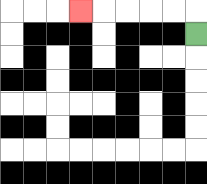{'start': '[8, 1]', 'end': '[3, 0]', 'path_directions': 'U,L,L,L,L,L', 'path_coordinates': '[[8, 1], [8, 0], [7, 0], [6, 0], [5, 0], [4, 0], [3, 0]]'}